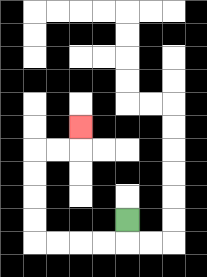{'start': '[5, 9]', 'end': '[3, 5]', 'path_directions': 'D,L,L,L,L,U,U,U,U,R,R,U', 'path_coordinates': '[[5, 9], [5, 10], [4, 10], [3, 10], [2, 10], [1, 10], [1, 9], [1, 8], [1, 7], [1, 6], [2, 6], [3, 6], [3, 5]]'}